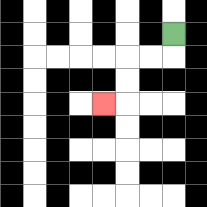{'start': '[7, 1]', 'end': '[4, 4]', 'path_directions': 'D,L,L,D,D,L', 'path_coordinates': '[[7, 1], [7, 2], [6, 2], [5, 2], [5, 3], [5, 4], [4, 4]]'}